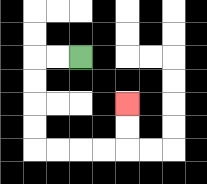{'start': '[3, 2]', 'end': '[5, 4]', 'path_directions': 'L,L,D,D,D,D,R,R,R,R,U,U', 'path_coordinates': '[[3, 2], [2, 2], [1, 2], [1, 3], [1, 4], [1, 5], [1, 6], [2, 6], [3, 6], [4, 6], [5, 6], [5, 5], [5, 4]]'}